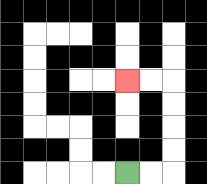{'start': '[5, 7]', 'end': '[5, 3]', 'path_directions': 'R,R,U,U,U,U,L,L', 'path_coordinates': '[[5, 7], [6, 7], [7, 7], [7, 6], [7, 5], [7, 4], [7, 3], [6, 3], [5, 3]]'}